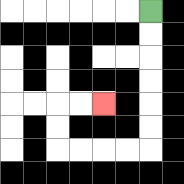{'start': '[6, 0]', 'end': '[4, 4]', 'path_directions': 'D,D,D,D,D,D,L,L,L,L,U,U,R,R', 'path_coordinates': '[[6, 0], [6, 1], [6, 2], [6, 3], [6, 4], [6, 5], [6, 6], [5, 6], [4, 6], [3, 6], [2, 6], [2, 5], [2, 4], [3, 4], [4, 4]]'}